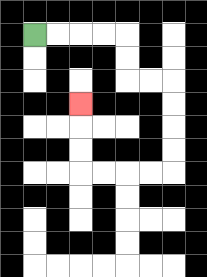{'start': '[1, 1]', 'end': '[3, 4]', 'path_directions': 'R,R,R,R,D,D,R,R,D,D,D,D,L,L,L,L,U,U,U', 'path_coordinates': '[[1, 1], [2, 1], [3, 1], [4, 1], [5, 1], [5, 2], [5, 3], [6, 3], [7, 3], [7, 4], [7, 5], [7, 6], [7, 7], [6, 7], [5, 7], [4, 7], [3, 7], [3, 6], [3, 5], [3, 4]]'}